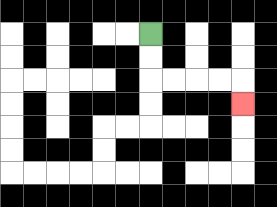{'start': '[6, 1]', 'end': '[10, 4]', 'path_directions': 'D,D,R,R,R,R,D', 'path_coordinates': '[[6, 1], [6, 2], [6, 3], [7, 3], [8, 3], [9, 3], [10, 3], [10, 4]]'}